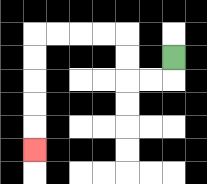{'start': '[7, 2]', 'end': '[1, 6]', 'path_directions': 'D,L,L,U,U,L,L,L,L,D,D,D,D,D', 'path_coordinates': '[[7, 2], [7, 3], [6, 3], [5, 3], [5, 2], [5, 1], [4, 1], [3, 1], [2, 1], [1, 1], [1, 2], [1, 3], [1, 4], [1, 5], [1, 6]]'}